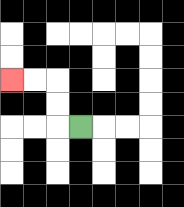{'start': '[3, 5]', 'end': '[0, 3]', 'path_directions': 'L,U,U,L,L', 'path_coordinates': '[[3, 5], [2, 5], [2, 4], [2, 3], [1, 3], [0, 3]]'}